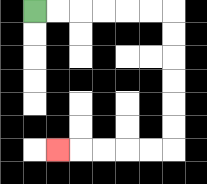{'start': '[1, 0]', 'end': '[2, 6]', 'path_directions': 'R,R,R,R,R,R,D,D,D,D,D,D,L,L,L,L,L', 'path_coordinates': '[[1, 0], [2, 0], [3, 0], [4, 0], [5, 0], [6, 0], [7, 0], [7, 1], [7, 2], [7, 3], [7, 4], [7, 5], [7, 6], [6, 6], [5, 6], [4, 6], [3, 6], [2, 6]]'}